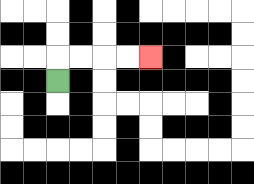{'start': '[2, 3]', 'end': '[6, 2]', 'path_directions': 'U,R,R,R,R', 'path_coordinates': '[[2, 3], [2, 2], [3, 2], [4, 2], [5, 2], [6, 2]]'}